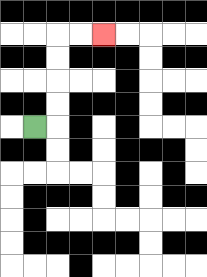{'start': '[1, 5]', 'end': '[4, 1]', 'path_directions': 'R,U,U,U,U,R,R', 'path_coordinates': '[[1, 5], [2, 5], [2, 4], [2, 3], [2, 2], [2, 1], [3, 1], [4, 1]]'}